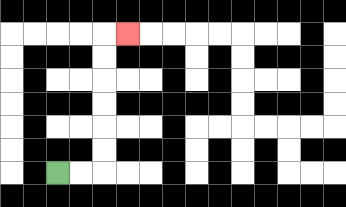{'start': '[2, 7]', 'end': '[5, 1]', 'path_directions': 'R,R,U,U,U,U,U,U,R', 'path_coordinates': '[[2, 7], [3, 7], [4, 7], [4, 6], [4, 5], [4, 4], [4, 3], [4, 2], [4, 1], [5, 1]]'}